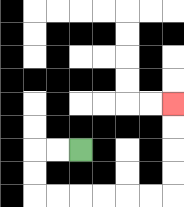{'start': '[3, 6]', 'end': '[7, 4]', 'path_directions': 'L,L,D,D,R,R,R,R,R,R,U,U,U,U', 'path_coordinates': '[[3, 6], [2, 6], [1, 6], [1, 7], [1, 8], [2, 8], [3, 8], [4, 8], [5, 8], [6, 8], [7, 8], [7, 7], [7, 6], [7, 5], [7, 4]]'}